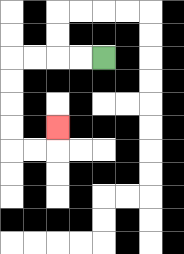{'start': '[4, 2]', 'end': '[2, 5]', 'path_directions': 'L,L,L,L,D,D,D,D,R,R,U', 'path_coordinates': '[[4, 2], [3, 2], [2, 2], [1, 2], [0, 2], [0, 3], [0, 4], [0, 5], [0, 6], [1, 6], [2, 6], [2, 5]]'}